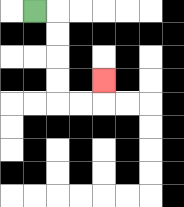{'start': '[1, 0]', 'end': '[4, 3]', 'path_directions': 'R,D,D,D,D,R,R,U', 'path_coordinates': '[[1, 0], [2, 0], [2, 1], [2, 2], [2, 3], [2, 4], [3, 4], [4, 4], [4, 3]]'}